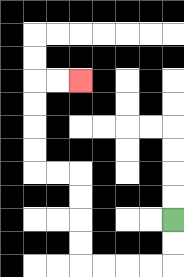{'start': '[7, 9]', 'end': '[3, 3]', 'path_directions': 'D,D,L,L,L,L,U,U,U,U,L,L,U,U,U,U,R,R', 'path_coordinates': '[[7, 9], [7, 10], [7, 11], [6, 11], [5, 11], [4, 11], [3, 11], [3, 10], [3, 9], [3, 8], [3, 7], [2, 7], [1, 7], [1, 6], [1, 5], [1, 4], [1, 3], [2, 3], [3, 3]]'}